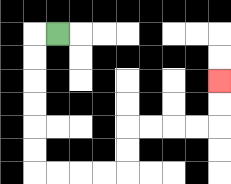{'start': '[2, 1]', 'end': '[9, 3]', 'path_directions': 'L,D,D,D,D,D,D,R,R,R,R,U,U,R,R,R,R,U,U', 'path_coordinates': '[[2, 1], [1, 1], [1, 2], [1, 3], [1, 4], [1, 5], [1, 6], [1, 7], [2, 7], [3, 7], [4, 7], [5, 7], [5, 6], [5, 5], [6, 5], [7, 5], [8, 5], [9, 5], [9, 4], [9, 3]]'}